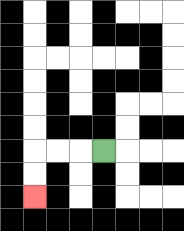{'start': '[4, 6]', 'end': '[1, 8]', 'path_directions': 'L,L,L,D,D', 'path_coordinates': '[[4, 6], [3, 6], [2, 6], [1, 6], [1, 7], [1, 8]]'}